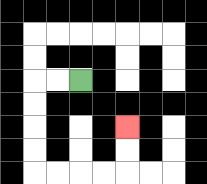{'start': '[3, 3]', 'end': '[5, 5]', 'path_directions': 'L,L,D,D,D,D,R,R,R,R,U,U', 'path_coordinates': '[[3, 3], [2, 3], [1, 3], [1, 4], [1, 5], [1, 6], [1, 7], [2, 7], [3, 7], [4, 7], [5, 7], [5, 6], [5, 5]]'}